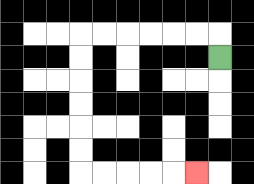{'start': '[9, 2]', 'end': '[8, 7]', 'path_directions': 'U,L,L,L,L,L,L,D,D,D,D,D,D,R,R,R,R,R', 'path_coordinates': '[[9, 2], [9, 1], [8, 1], [7, 1], [6, 1], [5, 1], [4, 1], [3, 1], [3, 2], [3, 3], [3, 4], [3, 5], [3, 6], [3, 7], [4, 7], [5, 7], [6, 7], [7, 7], [8, 7]]'}